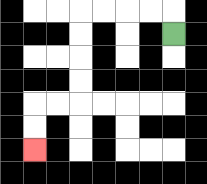{'start': '[7, 1]', 'end': '[1, 6]', 'path_directions': 'U,L,L,L,L,D,D,D,D,L,L,D,D', 'path_coordinates': '[[7, 1], [7, 0], [6, 0], [5, 0], [4, 0], [3, 0], [3, 1], [3, 2], [3, 3], [3, 4], [2, 4], [1, 4], [1, 5], [1, 6]]'}